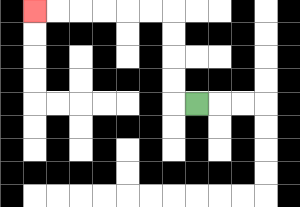{'start': '[8, 4]', 'end': '[1, 0]', 'path_directions': 'L,U,U,U,U,L,L,L,L,L,L', 'path_coordinates': '[[8, 4], [7, 4], [7, 3], [7, 2], [7, 1], [7, 0], [6, 0], [5, 0], [4, 0], [3, 0], [2, 0], [1, 0]]'}